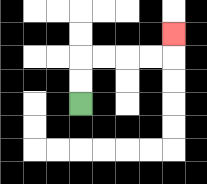{'start': '[3, 4]', 'end': '[7, 1]', 'path_directions': 'U,U,R,R,R,R,U', 'path_coordinates': '[[3, 4], [3, 3], [3, 2], [4, 2], [5, 2], [6, 2], [7, 2], [7, 1]]'}